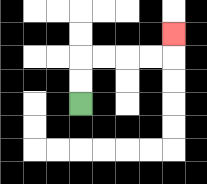{'start': '[3, 4]', 'end': '[7, 1]', 'path_directions': 'U,U,R,R,R,R,U', 'path_coordinates': '[[3, 4], [3, 3], [3, 2], [4, 2], [5, 2], [6, 2], [7, 2], [7, 1]]'}